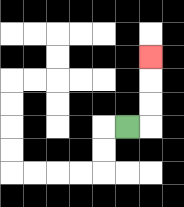{'start': '[5, 5]', 'end': '[6, 2]', 'path_directions': 'R,U,U,U', 'path_coordinates': '[[5, 5], [6, 5], [6, 4], [6, 3], [6, 2]]'}